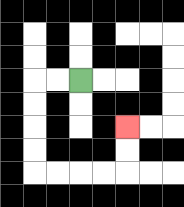{'start': '[3, 3]', 'end': '[5, 5]', 'path_directions': 'L,L,D,D,D,D,R,R,R,R,U,U', 'path_coordinates': '[[3, 3], [2, 3], [1, 3], [1, 4], [1, 5], [1, 6], [1, 7], [2, 7], [3, 7], [4, 7], [5, 7], [5, 6], [5, 5]]'}